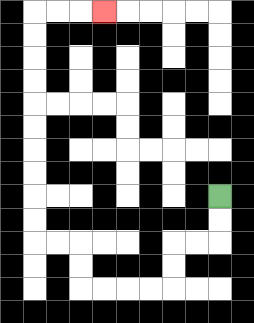{'start': '[9, 8]', 'end': '[4, 0]', 'path_directions': 'D,D,L,L,D,D,L,L,L,L,U,U,L,L,U,U,U,U,U,U,U,U,U,U,R,R,R', 'path_coordinates': '[[9, 8], [9, 9], [9, 10], [8, 10], [7, 10], [7, 11], [7, 12], [6, 12], [5, 12], [4, 12], [3, 12], [3, 11], [3, 10], [2, 10], [1, 10], [1, 9], [1, 8], [1, 7], [1, 6], [1, 5], [1, 4], [1, 3], [1, 2], [1, 1], [1, 0], [2, 0], [3, 0], [4, 0]]'}